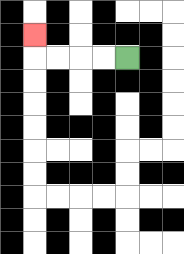{'start': '[5, 2]', 'end': '[1, 1]', 'path_directions': 'L,L,L,L,U', 'path_coordinates': '[[5, 2], [4, 2], [3, 2], [2, 2], [1, 2], [1, 1]]'}